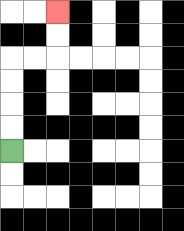{'start': '[0, 6]', 'end': '[2, 0]', 'path_directions': 'U,U,U,U,R,R,U,U', 'path_coordinates': '[[0, 6], [0, 5], [0, 4], [0, 3], [0, 2], [1, 2], [2, 2], [2, 1], [2, 0]]'}